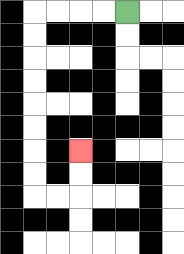{'start': '[5, 0]', 'end': '[3, 6]', 'path_directions': 'L,L,L,L,D,D,D,D,D,D,D,D,R,R,U,U', 'path_coordinates': '[[5, 0], [4, 0], [3, 0], [2, 0], [1, 0], [1, 1], [1, 2], [1, 3], [1, 4], [1, 5], [1, 6], [1, 7], [1, 8], [2, 8], [3, 8], [3, 7], [3, 6]]'}